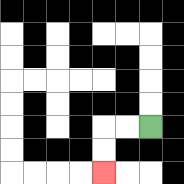{'start': '[6, 5]', 'end': '[4, 7]', 'path_directions': 'L,L,D,D', 'path_coordinates': '[[6, 5], [5, 5], [4, 5], [4, 6], [4, 7]]'}